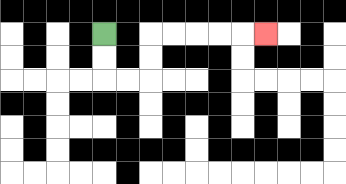{'start': '[4, 1]', 'end': '[11, 1]', 'path_directions': 'D,D,R,R,U,U,R,R,R,R,R', 'path_coordinates': '[[4, 1], [4, 2], [4, 3], [5, 3], [6, 3], [6, 2], [6, 1], [7, 1], [8, 1], [9, 1], [10, 1], [11, 1]]'}